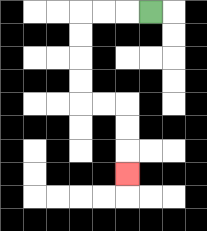{'start': '[6, 0]', 'end': '[5, 7]', 'path_directions': 'L,L,L,D,D,D,D,R,R,D,D,D', 'path_coordinates': '[[6, 0], [5, 0], [4, 0], [3, 0], [3, 1], [3, 2], [3, 3], [3, 4], [4, 4], [5, 4], [5, 5], [5, 6], [5, 7]]'}